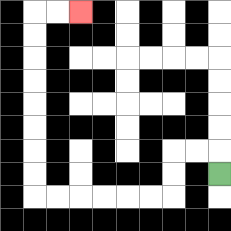{'start': '[9, 7]', 'end': '[3, 0]', 'path_directions': 'U,L,L,D,D,L,L,L,L,L,L,U,U,U,U,U,U,U,U,R,R', 'path_coordinates': '[[9, 7], [9, 6], [8, 6], [7, 6], [7, 7], [7, 8], [6, 8], [5, 8], [4, 8], [3, 8], [2, 8], [1, 8], [1, 7], [1, 6], [1, 5], [1, 4], [1, 3], [1, 2], [1, 1], [1, 0], [2, 0], [3, 0]]'}